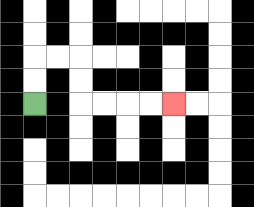{'start': '[1, 4]', 'end': '[7, 4]', 'path_directions': 'U,U,R,R,D,D,R,R,R,R', 'path_coordinates': '[[1, 4], [1, 3], [1, 2], [2, 2], [3, 2], [3, 3], [3, 4], [4, 4], [5, 4], [6, 4], [7, 4]]'}